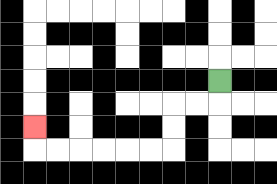{'start': '[9, 3]', 'end': '[1, 5]', 'path_directions': 'D,L,L,D,D,L,L,L,L,L,L,U', 'path_coordinates': '[[9, 3], [9, 4], [8, 4], [7, 4], [7, 5], [7, 6], [6, 6], [5, 6], [4, 6], [3, 6], [2, 6], [1, 6], [1, 5]]'}